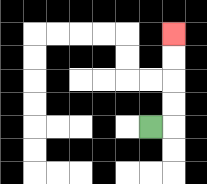{'start': '[6, 5]', 'end': '[7, 1]', 'path_directions': 'R,U,U,U,U', 'path_coordinates': '[[6, 5], [7, 5], [7, 4], [7, 3], [7, 2], [7, 1]]'}